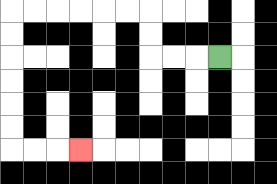{'start': '[9, 2]', 'end': '[3, 6]', 'path_directions': 'L,L,L,U,U,L,L,L,L,L,L,D,D,D,D,D,D,R,R,R', 'path_coordinates': '[[9, 2], [8, 2], [7, 2], [6, 2], [6, 1], [6, 0], [5, 0], [4, 0], [3, 0], [2, 0], [1, 0], [0, 0], [0, 1], [0, 2], [0, 3], [0, 4], [0, 5], [0, 6], [1, 6], [2, 6], [3, 6]]'}